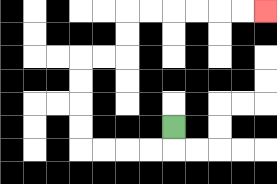{'start': '[7, 5]', 'end': '[11, 0]', 'path_directions': 'D,L,L,L,L,U,U,U,U,R,R,U,U,R,R,R,R,R,R', 'path_coordinates': '[[7, 5], [7, 6], [6, 6], [5, 6], [4, 6], [3, 6], [3, 5], [3, 4], [3, 3], [3, 2], [4, 2], [5, 2], [5, 1], [5, 0], [6, 0], [7, 0], [8, 0], [9, 0], [10, 0], [11, 0]]'}